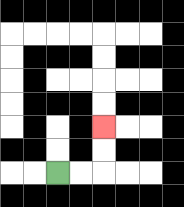{'start': '[2, 7]', 'end': '[4, 5]', 'path_directions': 'R,R,U,U', 'path_coordinates': '[[2, 7], [3, 7], [4, 7], [4, 6], [4, 5]]'}